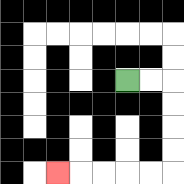{'start': '[5, 3]', 'end': '[2, 7]', 'path_directions': 'R,R,D,D,D,D,L,L,L,L,L', 'path_coordinates': '[[5, 3], [6, 3], [7, 3], [7, 4], [7, 5], [7, 6], [7, 7], [6, 7], [5, 7], [4, 7], [3, 7], [2, 7]]'}